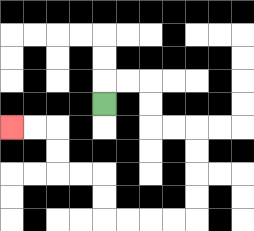{'start': '[4, 4]', 'end': '[0, 5]', 'path_directions': 'U,R,R,D,D,R,R,D,D,D,D,L,L,L,L,U,U,L,L,U,U,L,L', 'path_coordinates': '[[4, 4], [4, 3], [5, 3], [6, 3], [6, 4], [6, 5], [7, 5], [8, 5], [8, 6], [8, 7], [8, 8], [8, 9], [7, 9], [6, 9], [5, 9], [4, 9], [4, 8], [4, 7], [3, 7], [2, 7], [2, 6], [2, 5], [1, 5], [0, 5]]'}